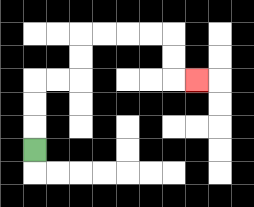{'start': '[1, 6]', 'end': '[8, 3]', 'path_directions': 'U,U,U,R,R,U,U,R,R,R,R,D,D,R', 'path_coordinates': '[[1, 6], [1, 5], [1, 4], [1, 3], [2, 3], [3, 3], [3, 2], [3, 1], [4, 1], [5, 1], [6, 1], [7, 1], [7, 2], [7, 3], [8, 3]]'}